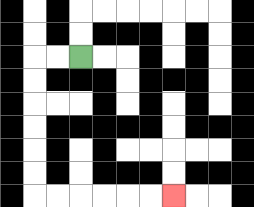{'start': '[3, 2]', 'end': '[7, 8]', 'path_directions': 'L,L,D,D,D,D,D,D,R,R,R,R,R,R', 'path_coordinates': '[[3, 2], [2, 2], [1, 2], [1, 3], [1, 4], [1, 5], [1, 6], [1, 7], [1, 8], [2, 8], [3, 8], [4, 8], [5, 8], [6, 8], [7, 8]]'}